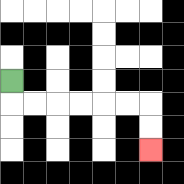{'start': '[0, 3]', 'end': '[6, 6]', 'path_directions': 'D,R,R,R,R,R,R,D,D', 'path_coordinates': '[[0, 3], [0, 4], [1, 4], [2, 4], [3, 4], [4, 4], [5, 4], [6, 4], [6, 5], [6, 6]]'}